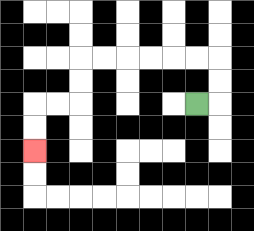{'start': '[8, 4]', 'end': '[1, 6]', 'path_directions': 'R,U,U,L,L,L,L,L,L,D,D,L,L,D,D', 'path_coordinates': '[[8, 4], [9, 4], [9, 3], [9, 2], [8, 2], [7, 2], [6, 2], [5, 2], [4, 2], [3, 2], [3, 3], [3, 4], [2, 4], [1, 4], [1, 5], [1, 6]]'}